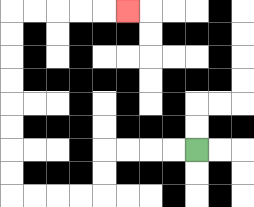{'start': '[8, 6]', 'end': '[5, 0]', 'path_directions': 'L,L,L,L,D,D,L,L,L,L,U,U,U,U,U,U,U,U,R,R,R,R,R', 'path_coordinates': '[[8, 6], [7, 6], [6, 6], [5, 6], [4, 6], [4, 7], [4, 8], [3, 8], [2, 8], [1, 8], [0, 8], [0, 7], [0, 6], [0, 5], [0, 4], [0, 3], [0, 2], [0, 1], [0, 0], [1, 0], [2, 0], [3, 0], [4, 0], [5, 0]]'}